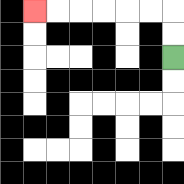{'start': '[7, 2]', 'end': '[1, 0]', 'path_directions': 'U,U,L,L,L,L,L,L', 'path_coordinates': '[[7, 2], [7, 1], [7, 0], [6, 0], [5, 0], [4, 0], [3, 0], [2, 0], [1, 0]]'}